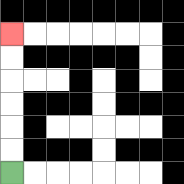{'start': '[0, 7]', 'end': '[0, 1]', 'path_directions': 'U,U,U,U,U,U', 'path_coordinates': '[[0, 7], [0, 6], [0, 5], [0, 4], [0, 3], [0, 2], [0, 1]]'}